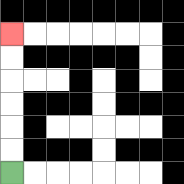{'start': '[0, 7]', 'end': '[0, 1]', 'path_directions': 'U,U,U,U,U,U', 'path_coordinates': '[[0, 7], [0, 6], [0, 5], [0, 4], [0, 3], [0, 2], [0, 1]]'}